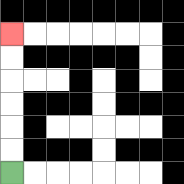{'start': '[0, 7]', 'end': '[0, 1]', 'path_directions': 'U,U,U,U,U,U', 'path_coordinates': '[[0, 7], [0, 6], [0, 5], [0, 4], [0, 3], [0, 2], [0, 1]]'}